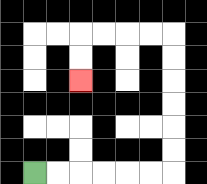{'start': '[1, 7]', 'end': '[3, 3]', 'path_directions': 'R,R,R,R,R,R,U,U,U,U,U,U,L,L,L,L,D,D', 'path_coordinates': '[[1, 7], [2, 7], [3, 7], [4, 7], [5, 7], [6, 7], [7, 7], [7, 6], [7, 5], [7, 4], [7, 3], [7, 2], [7, 1], [6, 1], [5, 1], [4, 1], [3, 1], [3, 2], [3, 3]]'}